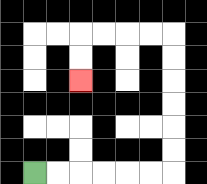{'start': '[1, 7]', 'end': '[3, 3]', 'path_directions': 'R,R,R,R,R,R,U,U,U,U,U,U,L,L,L,L,D,D', 'path_coordinates': '[[1, 7], [2, 7], [3, 7], [4, 7], [5, 7], [6, 7], [7, 7], [7, 6], [7, 5], [7, 4], [7, 3], [7, 2], [7, 1], [6, 1], [5, 1], [4, 1], [3, 1], [3, 2], [3, 3]]'}